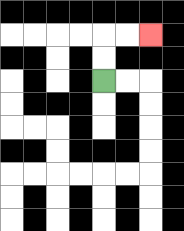{'start': '[4, 3]', 'end': '[6, 1]', 'path_directions': 'U,U,R,R', 'path_coordinates': '[[4, 3], [4, 2], [4, 1], [5, 1], [6, 1]]'}